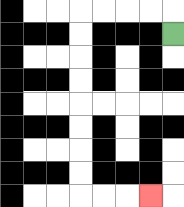{'start': '[7, 1]', 'end': '[6, 8]', 'path_directions': 'U,L,L,L,L,D,D,D,D,D,D,D,D,R,R,R', 'path_coordinates': '[[7, 1], [7, 0], [6, 0], [5, 0], [4, 0], [3, 0], [3, 1], [3, 2], [3, 3], [3, 4], [3, 5], [3, 6], [3, 7], [3, 8], [4, 8], [5, 8], [6, 8]]'}